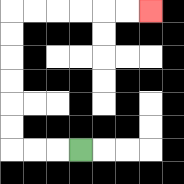{'start': '[3, 6]', 'end': '[6, 0]', 'path_directions': 'L,L,L,U,U,U,U,U,U,R,R,R,R,R,R', 'path_coordinates': '[[3, 6], [2, 6], [1, 6], [0, 6], [0, 5], [0, 4], [0, 3], [0, 2], [0, 1], [0, 0], [1, 0], [2, 0], [3, 0], [4, 0], [5, 0], [6, 0]]'}